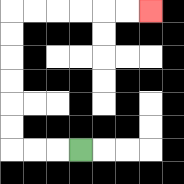{'start': '[3, 6]', 'end': '[6, 0]', 'path_directions': 'L,L,L,U,U,U,U,U,U,R,R,R,R,R,R', 'path_coordinates': '[[3, 6], [2, 6], [1, 6], [0, 6], [0, 5], [0, 4], [0, 3], [0, 2], [0, 1], [0, 0], [1, 0], [2, 0], [3, 0], [4, 0], [5, 0], [6, 0]]'}